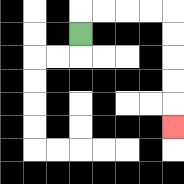{'start': '[3, 1]', 'end': '[7, 5]', 'path_directions': 'U,R,R,R,R,D,D,D,D,D', 'path_coordinates': '[[3, 1], [3, 0], [4, 0], [5, 0], [6, 0], [7, 0], [7, 1], [7, 2], [7, 3], [7, 4], [7, 5]]'}